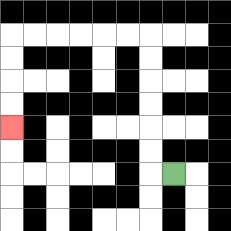{'start': '[7, 7]', 'end': '[0, 5]', 'path_directions': 'L,U,U,U,U,U,U,L,L,L,L,L,L,D,D,D,D', 'path_coordinates': '[[7, 7], [6, 7], [6, 6], [6, 5], [6, 4], [6, 3], [6, 2], [6, 1], [5, 1], [4, 1], [3, 1], [2, 1], [1, 1], [0, 1], [0, 2], [0, 3], [0, 4], [0, 5]]'}